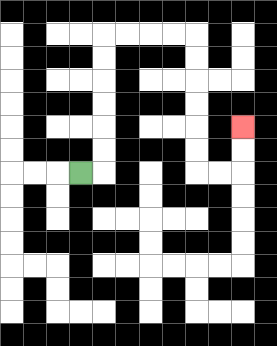{'start': '[3, 7]', 'end': '[10, 5]', 'path_directions': 'R,U,U,U,U,U,U,R,R,R,R,D,D,D,D,D,D,R,R,U,U', 'path_coordinates': '[[3, 7], [4, 7], [4, 6], [4, 5], [4, 4], [4, 3], [4, 2], [4, 1], [5, 1], [6, 1], [7, 1], [8, 1], [8, 2], [8, 3], [8, 4], [8, 5], [8, 6], [8, 7], [9, 7], [10, 7], [10, 6], [10, 5]]'}